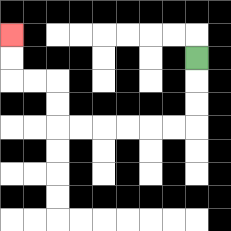{'start': '[8, 2]', 'end': '[0, 1]', 'path_directions': 'D,D,D,L,L,L,L,L,L,U,U,L,L,U,U', 'path_coordinates': '[[8, 2], [8, 3], [8, 4], [8, 5], [7, 5], [6, 5], [5, 5], [4, 5], [3, 5], [2, 5], [2, 4], [2, 3], [1, 3], [0, 3], [0, 2], [0, 1]]'}